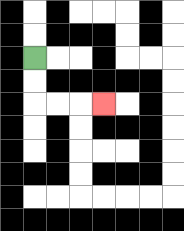{'start': '[1, 2]', 'end': '[4, 4]', 'path_directions': 'D,D,R,R,R', 'path_coordinates': '[[1, 2], [1, 3], [1, 4], [2, 4], [3, 4], [4, 4]]'}